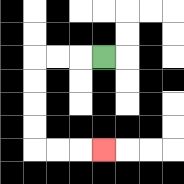{'start': '[4, 2]', 'end': '[4, 6]', 'path_directions': 'L,L,L,D,D,D,D,R,R,R', 'path_coordinates': '[[4, 2], [3, 2], [2, 2], [1, 2], [1, 3], [1, 4], [1, 5], [1, 6], [2, 6], [3, 6], [4, 6]]'}